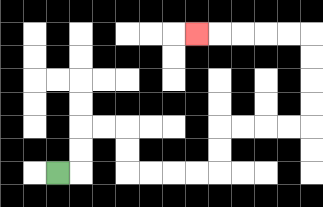{'start': '[2, 7]', 'end': '[8, 1]', 'path_directions': 'R,U,U,R,R,D,D,R,R,R,R,U,U,R,R,R,R,U,U,U,U,L,L,L,L,L', 'path_coordinates': '[[2, 7], [3, 7], [3, 6], [3, 5], [4, 5], [5, 5], [5, 6], [5, 7], [6, 7], [7, 7], [8, 7], [9, 7], [9, 6], [9, 5], [10, 5], [11, 5], [12, 5], [13, 5], [13, 4], [13, 3], [13, 2], [13, 1], [12, 1], [11, 1], [10, 1], [9, 1], [8, 1]]'}